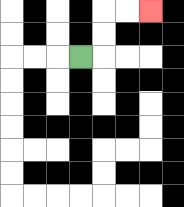{'start': '[3, 2]', 'end': '[6, 0]', 'path_directions': 'R,U,U,R,R', 'path_coordinates': '[[3, 2], [4, 2], [4, 1], [4, 0], [5, 0], [6, 0]]'}